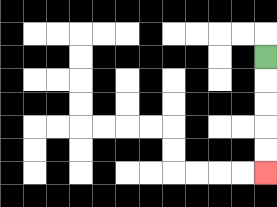{'start': '[11, 2]', 'end': '[11, 7]', 'path_directions': 'D,D,D,D,D', 'path_coordinates': '[[11, 2], [11, 3], [11, 4], [11, 5], [11, 6], [11, 7]]'}